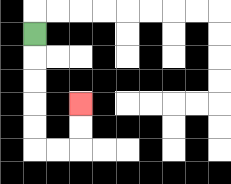{'start': '[1, 1]', 'end': '[3, 4]', 'path_directions': 'D,D,D,D,D,R,R,U,U', 'path_coordinates': '[[1, 1], [1, 2], [1, 3], [1, 4], [1, 5], [1, 6], [2, 6], [3, 6], [3, 5], [3, 4]]'}